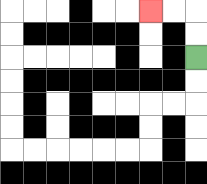{'start': '[8, 2]', 'end': '[6, 0]', 'path_directions': 'U,U,L,L', 'path_coordinates': '[[8, 2], [8, 1], [8, 0], [7, 0], [6, 0]]'}